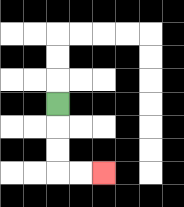{'start': '[2, 4]', 'end': '[4, 7]', 'path_directions': 'D,D,D,R,R', 'path_coordinates': '[[2, 4], [2, 5], [2, 6], [2, 7], [3, 7], [4, 7]]'}